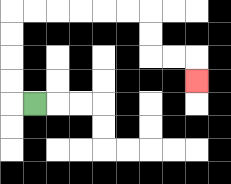{'start': '[1, 4]', 'end': '[8, 3]', 'path_directions': 'L,U,U,U,U,R,R,R,R,R,R,D,D,R,R,D', 'path_coordinates': '[[1, 4], [0, 4], [0, 3], [0, 2], [0, 1], [0, 0], [1, 0], [2, 0], [3, 0], [4, 0], [5, 0], [6, 0], [6, 1], [6, 2], [7, 2], [8, 2], [8, 3]]'}